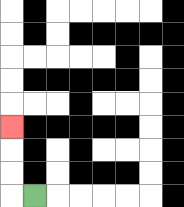{'start': '[1, 8]', 'end': '[0, 5]', 'path_directions': 'L,U,U,U', 'path_coordinates': '[[1, 8], [0, 8], [0, 7], [0, 6], [0, 5]]'}